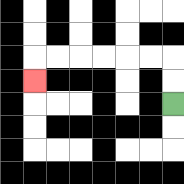{'start': '[7, 4]', 'end': '[1, 3]', 'path_directions': 'U,U,L,L,L,L,L,L,D', 'path_coordinates': '[[7, 4], [7, 3], [7, 2], [6, 2], [5, 2], [4, 2], [3, 2], [2, 2], [1, 2], [1, 3]]'}